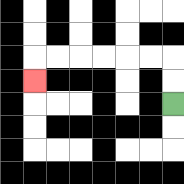{'start': '[7, 4]', 'end': '[1, 3]', 'path_directions': 'U,U,L,L,L,L,L,L,D', 'path_coordinates': '[[7, 4], [7, 3], [7, 2], [6, 2], [5, 2], [4, 2], [3, 2], [2, 2], [1, 2], [1, 3]]'}